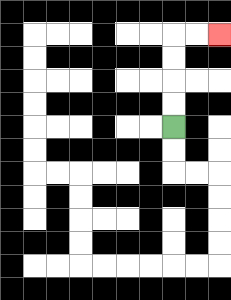{'start': '[7, 5]', 'end': '[9, 1]', 'path_directions': 'U,U,U,U,R,R', 'path_coordinates': '[[7, 5], [7, 4], [7, 3], [7, 2], [7, 1], [8, 1], [9, 1]]'}